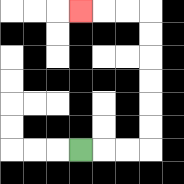{'start': '[3, 6]', 'end': '[3, 0]', 'path_directions': 'R,R,R,U,U,U,U,U,U,L,L,L', 'path_coordinates': '[[3, 6], [4, 6], [5, 6], [6, 6], [6, 5], [6, 4], [6, 3], [6, 2], [6, 1], [6, 0], [5, 0], [4, 0], [3, 0]]'}